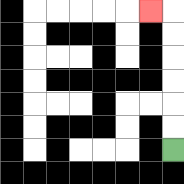{'start': '[7, 6]', 'end': '[6, 0]', 'path_directions': 'U,U,U,U,U,U,L', 'path_coordinates': '[[7, 6], [7, 5], [7, 4], [7, 3], [7, 2], [7, 1], [7, 0], [6, 0]]'}